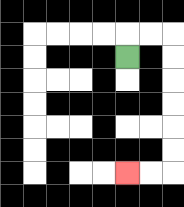{'start': '[5, 2]', 'end': '[5, 7]', 'path_directions': 'U,R,R,D,D,D,D,D,D,L,L', 'path_coordinates': '[[5, 2], [5, 1], [6, 1], [7, 1], [7, 2], [7, 3], [7, 4], [7, 5], [7, 6], [7, 7], [6, 7], [5, 7]]'}